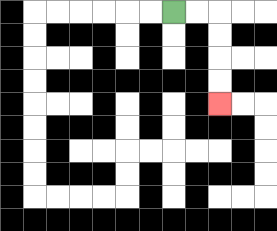{'start': '[7, 0]', 'end': '[9, 4]', 'path_directions': 'R,R,D,D,D,D', 'path_coordinates': '[[7, 0], [8, 0], [9, 0], [9, 1], [9, 2], [9, 3], [9, 4]]'}